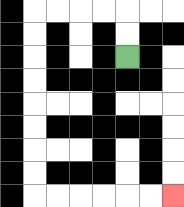{'start': '[5, 2]', 'end': '[7, 8]', 'path_directions': 'U,U,L,L,L,L,D,D,D,D,D,D,D,D,R,R,R,R,R,R', 'path_coordinates': '[[5, 2], [5, 1], [5, 0], [4, 0], [3, 0], [2, 0], [1, 0], [1, 1], [1, 2], [1, 3], [1, 4], [1, 5], [1, 6], [1, 7], [1, 8], [2, 8], [3, 8], [4, 8], [5, 8], [6, 8], [7, 8]]'}